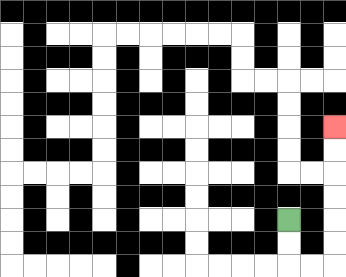{'start': '[12, 9]', 'end': '[14, 5]', 'path_directions': 'D,D,R,R,U,U,U,U,U,U', 'path_coordinates': '[[12, 9], [12, 10], [12, 11], [13, 11], [14, 11], [14, 10], [14, 9], [14, 8], [14, 7], [14, 6], [14, 5]]'}